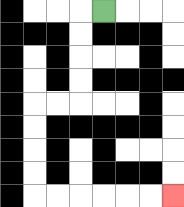{'start': '[4, 0]', 'end': '[7, 8]', 'path_directions': 'L,D,D,D,D,L,L,D,D,D,D,R,R,R,R,R,R', 'path_coordinates': '[[4, 0], [3, 0], [3, 1], [3, 2], [3, 3], [3, 4], [2, 4], [1, 4], [1, 5], [1, 6], [1, 7], [1, 8], [2, 8], [3, 8], [4, 8], [5, 8], [6, 8], [7, 8]]'}